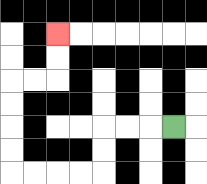{'start': '[7, 5]', 'end': '[2, 1]', 'path_directions': 'L,L,L,D,D,L,L,L,L,U,U,U,U,R,R,U,U', 'path_coordinates': '[[7, 5], [6, 5], [5, 5], [4, 5], [4, 6], [4, 7], [3, 7], [2, 7], [1, 7], [0, 7], [0, 6], [0, 5], [0, 4], [0, 3], [1, 3], [2, 3], [2, 2], [2, 1]]'}